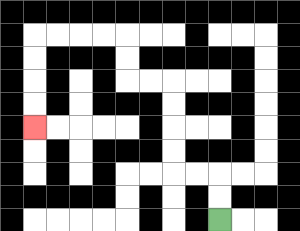{'start': '[9, 9]', 'end': '[1, 5]', 'path_directions': 'U,U,L,L,U,U,U,U,L,L,U,U,L,L,L,L,D,D,D,D', 'path_coordinates': '[[9, 9], [9, 8], [9, 7], [8, 7], [7, 7], [7, 6], [7, 5], [7, 4], [7, 3], [6, 3], [5, 3], [5, 2], [5, 1], [4, 1], [3, 1], [2, 1], [1, 1], [1, 2], [1, 3], [1, 4], [1, 5]]'}